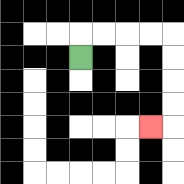{'start': '[3, 2]', 'end': '[6, 5]', 'path_directions': 'U,R,R,R,R,D,D,D,D,L', 'path_coordinates': '[[3, 2], [3, 1], [4, 1], [5, 1], [6, 1], [7, 1], [7, 2], [7, 3], [7, 4], [7, 5], [6, 5]]'}